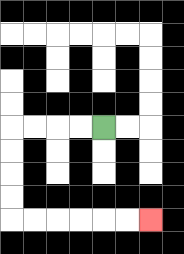{'start': '[4, 5]', 'end': '[6, 9]', 'path_directions': 'L,L,L,L,D,D,D,D,R,R,R,R,R,R', 'path_coordinates': '[[4, 5], [3, 5], [2, 5], [1, 5], [0, 5], [0, 6], [0, 7], [0, 8], [0, 9], [1, 9], [2, 9], [3, 9], [4, 9], [5, 9], [6, 9]]'}